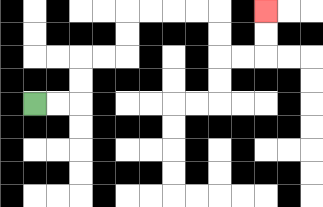{'start': '[1, 4]', 'end': '[11, 0]', 'path_directions': 'R,R,U,U,R,R,U,U,R,R,R,R,D,D,R,R,U,U', 'path_coordinates': '[[1, 4], [2, 4], [3, 4], [3, 3], [3, 2], [4, 2], [5, 2], [5, 1], [5, 0], [6, 0], [7, 0], [8, 0], [9, 0], [9, 1], [9, 2], [10, 2], [11, 2], [11, 1], [11, 0]]'}